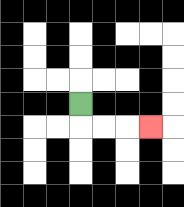{'start': '[3, 4]', 'end': '[6, 5]', 'path_directions': 'D,R,R,R', 'path_coordinates': '[[3, 4], [3, 5], [4, 5], [5, 5], [6, 5]]'}